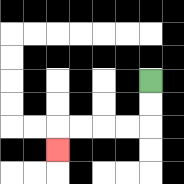{'start': '[6, 3]', 'end': '[2, 6]', 'path_directions': 'D,D,L,L,L,L,D', 'path_coordinates': '[[6, 3], [6, 4], [6, 5], [5, 5], [4, 5], [3, 5], [2, 5], [2, 6]]'}